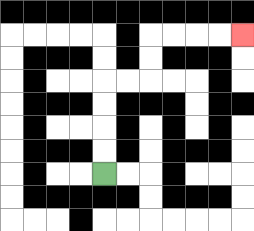{'start': '[4, 7]', 'end': '[10, 1]', 'path_directions': 'U,U,U,U,R,R,U,U,R,R,R,R', 'path_coordinates': '[[4, 7], [4, 6], [4, 5], [4, 4], [4, 3], [5, 3], [6, 3], [6, 2], [6, 1], [7, 1], [8, 1], [9, 1], [10, 1]]'}